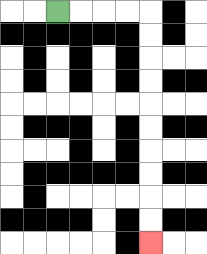{'start': '[2, 0]', 'end': '[6, 10]', 'path_directions': 'R,R,R,R,D,D,D,D,D,D,D,D,D,D', 'path_coordinates': '[[2, 0], [3, 0], [4, 0], [5, 0], [6, 0], [6, 1], [6, 2], [6, 3], [6, 4], [6, 5], [6, 6], [6, 7], [6, 8], [6, 9], [6, 10]]'}